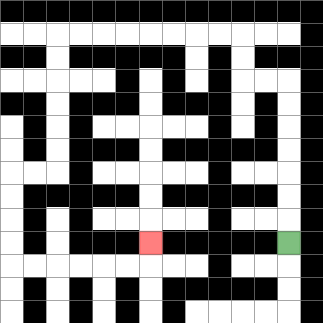{'start': '[12, 10]', 'end': '[6, 10]', 'path_directions': 'U,U,U,U,U,U,U,L,L,U,U,L,L,L,L,L,L,L,L,D,D,D,D,D,D,L,L,D,D,D,D,R,R,R,R,R,R,U', 'path_coordinates': '[[12, 10], [12, 9], [12, 8], [12, 7], [12, 6], [12, 5], [12, 4], [12, 3], [11, 3], [10, 3], [10, 2], [10, 1], [9, 1], [8, 1], [7, 1], [6, 1], [5, 1], [4, 1], [3, 1], [2, 1], [2, 2], [2, 3], [2, 4], [2, 5], [2, 6], [2, 7], [1, 7], [0, 7], [0, 8], [0, 9], [0, 10], [0, 11], [1, 11], [2, 11], [3, 11], [4, 11], [5, 11], [6, 11], [6, 10]]'}